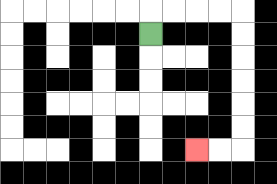{'start': '[6, 1]', 'end': '[8, 6]', 'path_directions': 'U,R,R,R,R,D,D,D,D,D,D,L,L', 'path_coordinates': '[[6, 1], [6, 0], [7, 0], [8, 0], [9, 0], [10, 0], [10, 1], [10, 2], [10, 3], [10, 4], [10, 5], [10, 6], [9, 6], [8, 6]]'}